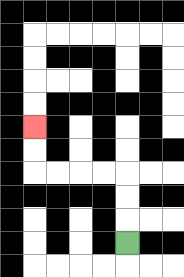{'start': '[5, 10]', 'end': '[1, 5]', 'path_directions': 'U,U,U,L,L,L,L,U,U', 'path_coordinates': '[[5, 10], [5, 9], [5, 8], [5, 7], [4, 7], [3, 7], [2, 7], [1, 7], [1, 6], [1, 5]]'}